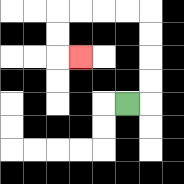{'start': '[5, 4]', 'end': '[3, 2]', 'path_directions': 'R,U,U,U,U,L,L,L,L,D,D,R', 'path_coordinates': '[[5, 4], [6, 4], [6, 3], [6, 2], [6, 1], [6, 0], [5, 0], [4, 0], [3, 0], [2, 0], [2, 1], [2, 2], [3, 2]]'}